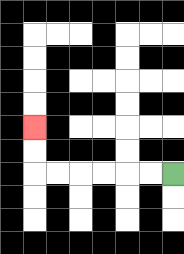{'start': '[7, 7]', 'end': '[1, 5]', 'path_directions': 'L,L,L,L,L,L,U,U', 'path_coordinates': '[[7, 7], [6, 7], [5, 7], [4, 7], [3, 7], [2, 7], [1, 7], [1, 6], [1, 5]]'}